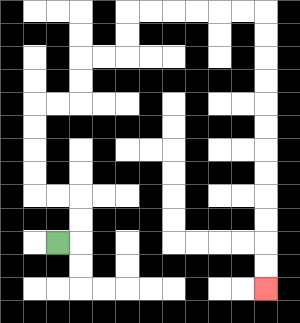{'start': '[2, 10]', 'end': '[11, 12]', 'path_directions': 'R,U,U,L,L,U,U,U,U,R,R,U,U,R,R,U,U,R,R,R,R,R,R,D,D,D,D,D,D,D,D,D,D,D,D', 'path_coordinates': '[[2, 10], [3, 10], [3, 9], [3, 8], [2, 8], [1, 8], [1, 7], [1, 6], [1, 5], [1, 4], [2, 4], [3, 4], [3, 3], [3, 2], [4, 2], [5, 2], [5, 1], [5, 0], [6, 0], [7, 0], [8, 0], [9, 0], [10, 0], [11, 0], [11, 1], [11, 2], [11, 3], [11, 4], [11, 5], [11, 6], [11, 7], [11, 8], [11, 9], [11, 10], [11, 11], [11, 12]]'}